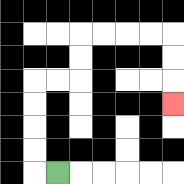{'start': '[2, 7]', 'end': '[7, 4]', 'path_directions': 'L,U,U,U,U,R,R,U,U,R,R,R,R,D,D,D', 'path_coordinates': '[[2, 7], [1, 7], [1, 6], [1, 5], [1, 4], [1, 3], [2, 3], [3, 3], [3, 2], [3, 1], [4, 1], [5, 1], [6, 1], [7, 1], [7, 2], [7, 3], [7, 4]]'}